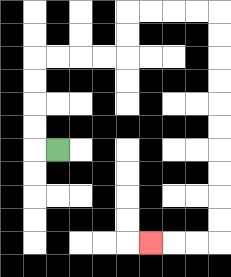{'start': '[2, 6]', 'end': '[6, 10]', 'path_directions': 'L,U,U,U,U,R,R,R,R,U,U,R,R,R,R,D,D,D,D,D,D,D,D,D,D,L,L,L', 'path_coordinates': '[[2, 6], [1, 6], [1, 5], [1, 4], [1, 3], [1, 2], [2, 2], [3, 2], [4, 2], [5, 2], [5, 1], [5, 0], [6, 0], [7, 0], [8, 0], [9, 0], [9, 1], [9, 2], [9, 3], [9, 4], [9, 5], [9, 6], [9, 7], [9, 8], [9, 9], [9, 10], [8, 10], [7, 10], [6, 10]]'}